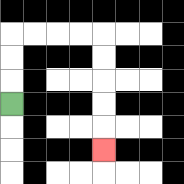{'start': '[0, 4]', 'end': '[4, 6]', 'path_directions': 'U,U,U,R,R,R,R,D,D,D,D,D', 'path_coordinates': '[[0, 4], [0, 3], [0, 2], [0, 1], [1, 1], [2, 1], [3, 1], [4, 1], [4, 2], [4, 3], [4, 4], [4, 5], [4, 6]]'}